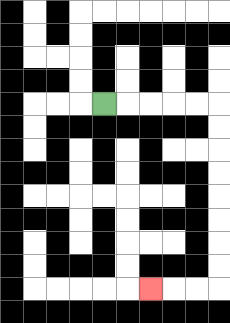{'start': '[4, 4]', 'end': '[6, 12]', 'path_directions': 'R,R,R,R,R,D,D,D,D,D,D,D,D,L,L,L', 'path_coordinates': '[[4, 4], [5, 4], [6, 4], [7, 4], [8, 4], [9, 4], [9, 5], [9, 6], [9, 7], [9, 8], [9, 9], [9, 10], [9, 11], [9, 12], [8, 12], [7, 12], [6, 12]]'}